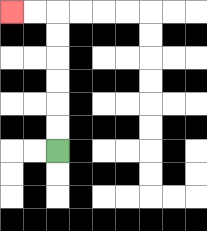{'start': '[2, 6]', 'end': '[0, 0]', 'path_directions': 'U,U,U,U,U,U,L,L', 'path_coordinates': '[[2, 6], [2, 5], [2, 4], [2, 3], [2, 2], [2, 1], [2, 0], [1, 0], [0, 0]]'}